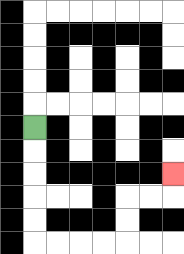{'start': '[1, 5]', 'end': '[7, 7]', 'path_directions': 'D,D,D,D,D,R,R,R,R,U,U,R,R,U', 'path_coordinates': '[[1, 5], [1, 6], [1, 7], [1, 8], [1, 9], [1, 10], [2, 10], [3, 10], [4, 10], [5, 10], [5, 9], [5, 8], [6, 8], [7, 8], [7, 7]]'}